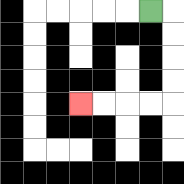{'start': '[6, 0]', 'end': '[3, 4]', 'path_directions': 'R,D,D,D,D,L,L,L,L', 'path_coordinates': '[[6, 0], [7, 0], [7, 1], [7, 2], [7, 3], [7, 4], [6, 4], [5, 4], [4, 4], [3, 4]]'}